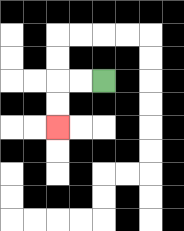{'start': '[4, 3]', 'end': '[2, 5]', 'path_directions': 'L,L,D,D', 'path_coordinates': '[[4, 3], [3, 3], [2, 3], [2, 4], [2, 5]]'}